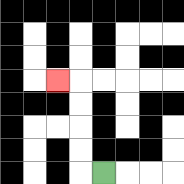{'start': '[4, 7]', 'end': '[2, 3]', 'path_directions': 'L,U,U,U,U,L', 'path_coordinates': '[[4, 7], [3, 7], [3, 6], [3, 5], [3, 4], [3, 3], [2, 3]]'}